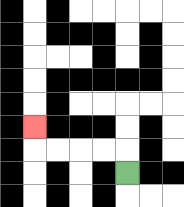{'start': '[5, 7]', 'end': '[1, 5]', 'path_directions': 'U,L,L,L,L,U', 'path_coordinates': '[[5, 7], [5, 6], [4, 6], [3, 6], [2, 6], [1, 6], [1, 5]]'}